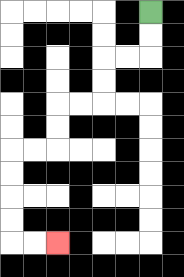{'start': '[6, 0]', 'end': '[2, 10]', 'path_directions': 'D,D,L,L,D,D,L,L,D,D,L,L,D,D,D,D,R,R', 'path_coordinates': '[[6, 0], [6, 1], [6, 2], [5, 2], [4, 2], [4, 3], [4, 4], [3, 4], [2, 4], [2, 5], [2, 6], [1, 6], [0, 6], [0, 7], [0, 8], [0, 9], [0, 10], [1, 10], [2, 10]]'}